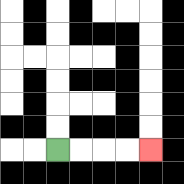{'start': '[2, 6]', 'end': '[6, 6]', 'path_directions': 'R,R,R,R', 'path_coordinates': '[[2, 6], [3, 6], [4, 6], [5, 6], [6, 6]]'}